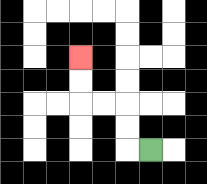{'start': '[6, 6]', 'end': '[3, 2]', 'path_directions': 'L,U,U,L,L,U,U', 'path_coordinates': '[[6, 6], [5, 6], [5, 5], [5, 4], [4, 4], [3, 4], [3, 3], [3, 2]]'}